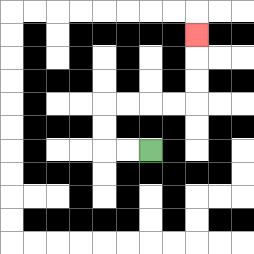{'start': '[6, 6]', 'end': '[8, 1]', 'path_directions': 'L,L,U,U,R,R,R,R,U,U,U', 'path_coordinates': '[[6, 6], [5, 6], [4, 6], [4, 5], [4, 4], [5, 4], [6, 4], [7, 4], [8, 4], [8, 3], [8, 2], [8, 1]]'}